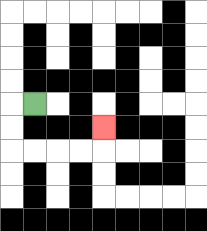{'start': '[1, 4]', 'end': '[4, 5]', 'path_directions': 'L,D,D,R,R,R,R,U', 'path_coordinates': '[[1, 4], [0, 4], [0, 5], [0, 6], [1, 6], [2, 6], [3, 6], [4, 6], [4, 5]]'}